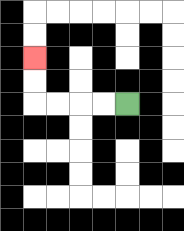{'start': '[5, 4]', 'end': '[1, 2]', 'path_directions': 'L,L,L,L,U,U', 'path_coordinates': '[[5, 4], [4, 4], [3, 4], [2, 4], [1, 4], [1, 3], [1, 2]]'}